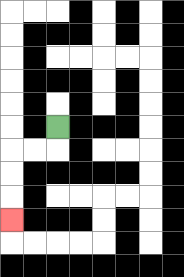{'start': '[2, 5]', 'end': '[0, 9]', 'path_directions': 'D,L,L,D,D,D', 'path_coordinates': '[[2, 5], [2, 6], [1, 6], [0, 6], [0, 7], [0, 8], [0, 9]]'}